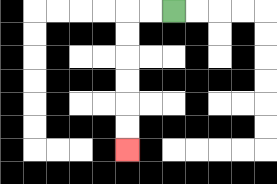{'start': '[7, 0]', 'end': '[5, 6]', 'path_directions': 'L,L,D,D,D,D,D,D', 'path_coordinates': '[[7, 0], [6, 0], [5, 0], [5, 1], [5, 2], [5, 3], [5, 4], [5, 5], [5, 6]]'}